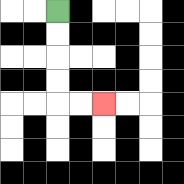{'start': '[2, 0]', 'end': '[4, 4]', 'path_directions': 'D,D,D,D,R,R', 'path_coordinates': '[[2, 0], [2, 1], [2, 2], [2, 3], [2, 4], [3, 4], [4, 4]]'}